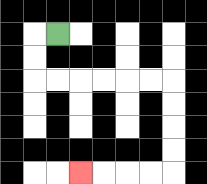{'start': '[2, 1]', 'end': '[3, 7]', 'path_directions': 'L,D,D,R,R,R,R,R,R,D,D,D,D,L,L,L,L', 'path_coordinates': '[[2, 1], [1, 1], [1, 2], [1, 3], [2, 3], [3, 3], [4, 3], [5, 3], [6, 3], [7, 3], [7, 4], [7, 5], [7, 6], [7, 7], [6, 7], [5, 7], [4, 7], [3, 7]]'}